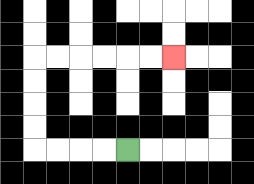{'start': '[5, 6]', 'end': '[7, 2]', 'path_directions': 'L,L,L,L,U,U,U,U,R,R,R,R,R,R', 'path_coordinates': '[[5, 6], [4, 6], [3, 6], [2, 6], [1, 6], [1, 5], [1, 4], [1, 3], [1, 2], [2, 2], [3, 2], [4, 2], [5, 2], [6, 2], [7, 2]]'}